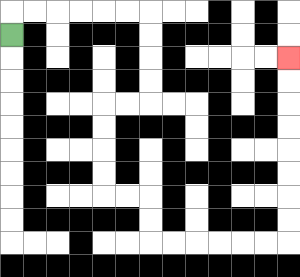{'start': '[0, 1]', 'end': '[12, 2]', 'path_directions': 'U,R,R,R,R,R,R,D,D,D,D,L,L,D,D,D,D,R,R,D,D,R,R,R,R,R,R,U,U,U,U,U,U,U,U', 'path_coordinates': '[[0, 1], [0, 0], [1, 0], [2, 0], [3, 0], [4, 0], [5, 0], [6, 0], [6, 1], [6, 2], [6, 3], [6, 4], [5, 4], [4, 4], [4, 5], [4, 6], [4, 7], [4, 8], [5, 8], [6, 8], [6, 9], [6, 10], [7, 10], [8, 10], [9, 10], [10, 10], [11, 10], [12, 10], [12, 9], [12, 8], [12, 7], [12, 6], [12, 5], [12, 4], [12, 3], [12, 2]]'}